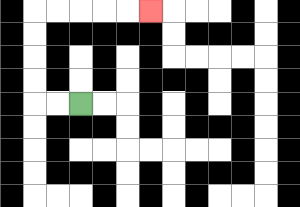{'start': '[3, 4]', 'end': '[6, 0]', 'path_directions': 'L,L,U,U,U,U,R,R,R,R,R', 'path_coordinates': '[[3, 4], [2, 4], [1, 4], [1, 3], [1, 2], [1, 1], [1, 0], [2, 0], [3, 0], [4, 0], [5, 0], [6, 0]]'}